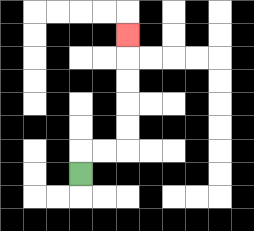{'start': '[3, 7]', 'end': '[5, 1]', 'path_directions': 'U,R,R,U,U,U,U,U', 'path_coordinates': '[[3, 7], [3, 6], [4, 6], [5, 6], [5, 5], [5, 4], [5, 3], [5, 2], [5, 1]]'}